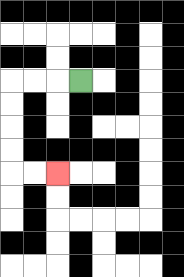{'start': '[3, 3]', 'end': '[2, 7]', 'path_directions': 'L,L,L,D,D,D,D,R,R', 'path_coordinates': '[[3, 3], [2, 3], [1, 3], [0, 3], [0, 4], [0, 5], [0, 6], [0, 7], [1, 7], [2, 7]]'}